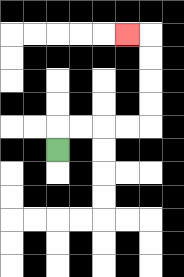{'start': '[2, 6]', 'end': '[5, 1]', 'path_directions': 'U,R,R,R,R,U,U,U,U,L', 'path_coordinates': '[[2, 6], [2, 5], [3, 5], [4, 5], [5, 5], [6, 5], [6, 4], [6, 3], [6, 2], [6, 1], [5, 1]]'}